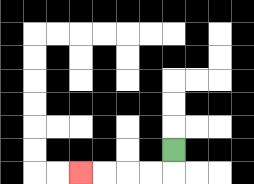{'start': '[7, 6]', 'end': '[3, 7]', 'path_directions': 'D,L,L,L,L', 'path_coordinates': '[[7, 6], [7, 7], [6, 7], [5, 7], [4, 7], [3, 7]]'}